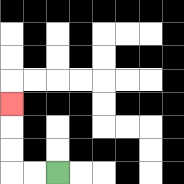{'start': '[2, 7]', 'end': '[0, 4]', 'path_directions': 'L,L,U,U,U', 'path_coordinates': '[[2, 7], [1, 7], [0, 7], [0, 6], [0, 5], [0, 4]]'}